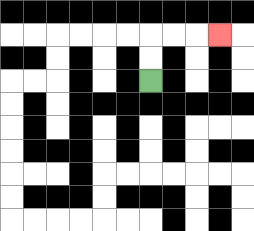{'start': '[6, 3]', 'end': '[9, 1]', 'path_directions': 'U,U,R,R,R', 'path_coordinates': '[[6, 3], [6, 2], [6, 1], [7, 1], [8, 1], [9, 1]]'}